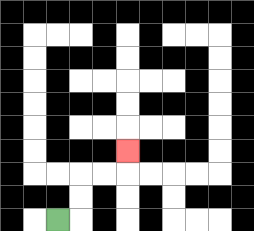{'start': '[2, 9]', 'end': '[5, 6]', 'path_directions': 'R,U,U,R,R,U', 'path_coordinates': '[[2, 9], [3, 9], [3, 8], [3, 7], [4, 7], [5, 7], [5, 6]]'}